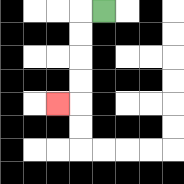{'start': '[4, 0]', 'end': '[2, 4]', 'path_directions': 'L,D,D,D,D,L', 'path_coordinates': '[[4, 0], [3, 0], [3, 1], [3, 2], [3, 3], [3, 4], [2, 4]]'}